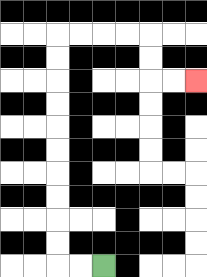{'start': '[4, 11]', 'end': '[8, 3]', 'path_directions': 'L,L,U,U,U,U,U,U,U,U,U,U,R,R,R,R,D,D,R,R', 'path_coordinates': '[[4, 11], [3, 11], [2, 11], [2, 10], [2, 9], [2, 8], [2, 7], [2, 6], [2, 5], [2, 4], [2, 3], [2, 2], [2, 1], [3, 1], [4, 1], [5, 1], [6, 1], [6, 2], [6, 3], [7, 3], [8, 3]]'}